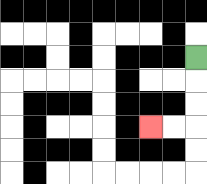{'start': '[8, 2]', 'end': '[6, 5]', 'path_directions': 'D,D,D,L,L', 'path_coordinates': '[[8, 2], [8, 3], [8, 4], [8, 5], [7, 5], [6, 5]]'}